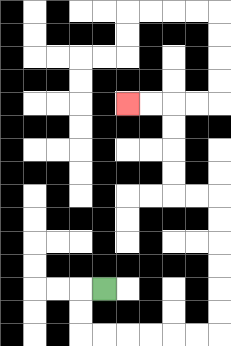{'start': '[4, 12]', 'end': '[5, 4]', 'path_directions': 'L,D,D,R,R,R,R,R,R,U,U,U,U,U,U,L,L,U,U,U,U,L,L', 'path_coordinates': '[[4, 12], [3, 12], [3, 13], [3, 14], [4, 14], [5, 14], [6, 14], [7, 14], [8, 14], [9, 14], [9, 13], [9, 12], [9, 11], [9, 10], [9, 9], [9, 8], [8, 8], [7, 8], [7, 7], [7, 6], [7, 5], [7, 4], [6, 4], [5, 4]]'}